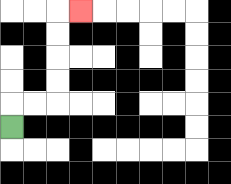{'start': '[0, 5]', 'end': '[3, 0]', 'path_directions': 'U,R,R,U,U,U,U,R', 'path_coordinates': '[[0, 5], [0, 4], [1, 4], [2, 4], [2, 3], [2, 2], [2, 1], [2, 0], [3, 0]]'}